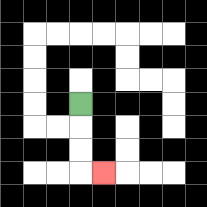{'start': '[3, 4]', 'end': '[4, 7]', 'path_directions': 'D,D,D,R', 'path_coordinates': '[[3, 4], [3, 5], [3, 6], [3, 7], [4, 7]]'}